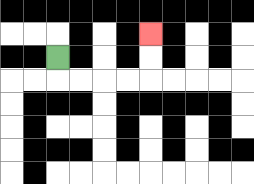{'start': '[2, 2]', 'end': '[6, 1]', 'path_directions': 'D,R,R,R,R,U,U', 'path_coordinates': '[[2, 2], [2, 3], [3, 3], [4, 3], [5, 3], [6, 3], [6, 2], [6, 1]]'}